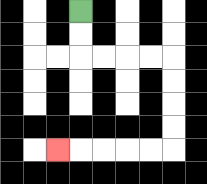{'start': '[3, 0]', 'end': '[2, 6]', 'path_directions': 'D,D,R,R,R,R,D,D,D,D,L,L,L,L,L', 'path_coordinates': '[[3, 0], [3, 1], [3, 2], [4, 2], [5, 2], [6, 2], [7, 2], [7, 3], [7, 4], [7, 5], [7, 6], [6, 6], [5, 6], [4, 6], [3, 6], [2, 6]]'}